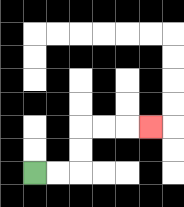{'start': '[1, 7]', 'end': '[6, 5]', 'path_directions': 'R,R,U,U,R,R,R', 'path_coordinates': '[[1, 7], [2, 7], [3, 7], [3, 6], [3, 5], [4, 5], [5, 5], [6, 5]]'}